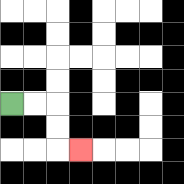{'start': '[0, 4]', 'end': '[3, 6]', 'path_directions': 'R,R,D,D,R', 'path_coordinates': '[[0, 4], [1, 4], [2, 4], [2, 5], [2, 6], [3, 6]]'}